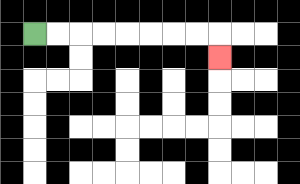{'start': '[1, 1]', 'end': '[9, 2]', 'path_directions': 'R,R,R,R,R,R,R,R,D', 'path_coordinates': '[[1, 1], [2, 1], [3, 1], [4, 1], [5, 1], [6, 1], [7, 1], [8, 1], [9, 1], [9, 2]]'}